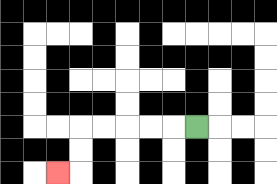{'start': '[8, 5]', 'end': '[2, 7]', 'path_directions': 'L,L,L,L,L,D,D,L', 'path_coordinates': '[[8, 5], [7, 5], [6, 5], [5, 5], [4, 5], [3, 5], [3, 6], [3, 7], [2, 7]]'}